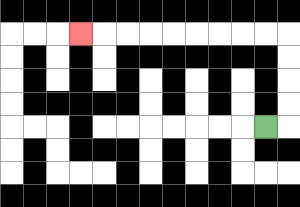{'start': '[11, 5]', 'end': '[3, 1]', 'path_directions': 'R,U,U,U,U,L,L,L,L,L,L,L,L,L', 'path_coordinates': '[[11, 5], [12, 5], [12, 4], [12, 3], [12, 2], [12, 1], [11, 1], [10, 1], [9, 1], [8, 1], [7, 1], [6, 1], [5, 1], [4, 1], [3, 1]]'}